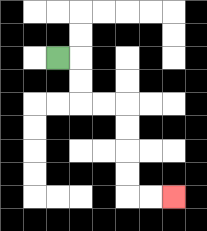{'start': '[2, 2]', 'end': '[7, 8]', 'path_directions': 'R,D,D,R,R,D,D,D,D,R,R', 'path_coordinates': '[[2, 2], [3, 2], [3, 3], [3, 4], [4, 4], [5, 4], [5, 5], [5, 6], [5, 7], [5, 8], [6, 8], [7, 8]]'}